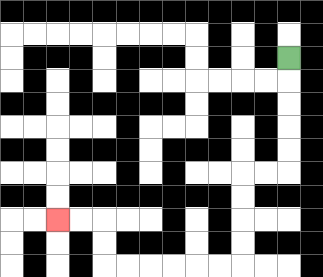{'start': '[12, 2]', 'end': '[2, 9]', 'path_directions': 'D,D,D,D,D,L,L,D,D,D,D,L,L,L,L,L,L,U,U,L,L', 'path_coordinates': '[[12, 2], [12, 3], [12, 4], [12, 5], [12, 6], [12, 7], [11, 7], [10, 7], [10, 8], [10, 9], [10, 10], [10, 11], [9, 11], [8, 11], [7, 11], [6, 11], [5, 11], [4, 11], [4, 10], [4, 9], [3, 9], [2, 9]]'}